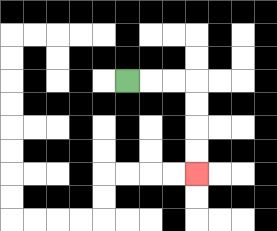{'start': '[5, 3]', 'end': '[8, 7]', 'path_directions': 'R,R,R,D,D,D,D', 'path_coordinates': '[[5, 3], [6, 3], [7, 3], [8, 3], [8, 4], [8, 5], [8, 6], [8, 7]]'}